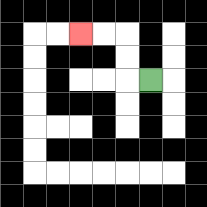{'start': '[6, 3]', 'end': '[3, 1]', 'path_directions': 'L,U,U,L,L', 'path_coordinates': '[[6, 3], [5, 3], [5, 2], [5, 1], [4, 1], [3, 1]]'}